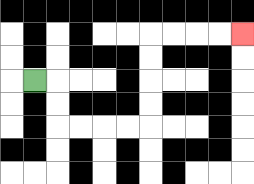{'start': '[1, 3]', 'end': '[10, 1]', 'path_directions': 'R,D,D,R,R,R,R,U,U,U,U,R,R,R,R', 'path_coordinates': '[[1, 3], [2, 3], [2, 4], [2, 5], [3, 5], [4, 5], [5, 5], [6, 5], [6, 4], [6, 3], [6, 2], [6, 1], [7, 1], [8, 1], [9, 1], [10, 1]]'}